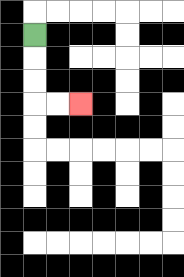{'start': '[1, 1]', 'end': '[3, 4]', 'path_directions': 'D,D,D,R,R', 'path_coordinates': '[[1, 1], [1, 2], [1, 3], [1, 4], [2, 4], [3, 4]]'}